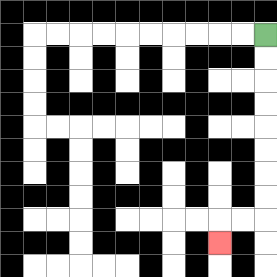{'start': '[11, 1]', 'end': '[9, 10]', 'path_directions': 'D,D,D,D,D,D,D,D,L,L,D', 'path_coordinates': '[[11, 1], [11, 2], [11, 3], [11, 4], [11, 5], [11, 6], [11, 7], [11, 8], [11, 9], [10, 9], [9, 9], [9, 10]]'}